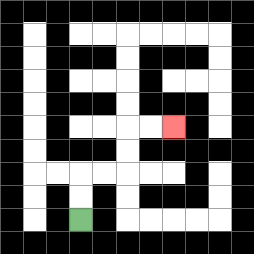{'start': '[3, 9]', 'end': '[7, 5]', 'path_directions': 'U,U,R,R,U,U,R,R', 'path_coordinates': '[[3, 9], [3, 8], [3, 7], [4, 7], [5, 7], [5, 6], [5, 5], [6, 5], [7, 5]]'}